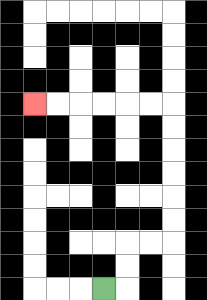{'start': '[4, 12]', 'end': '[1, 4]', 'path_directions': 'R,U,U,R,R,U,U,U,U,U,U,L,L,L,L,L,L', 'path_coordinates': '[[4, 12], [5, 12], [5, 11], [5, 10], [6, 10], [7, 10], [7, 9], [7, 8], [7, 7], [7, 6], [7, 5], [7, 4], [6, 4], [5, 4], [4, 4], [3, 4], [2, 4], [1, 4]]'}